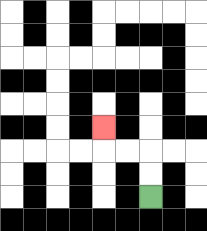{'start': '[6, 8]', 'end': '[4, 5]', 'path_directions': 'U,U,L,L,U', 'path_coordinates': '[[6, 8], [6, 7], [6, 6], [5, 6], [4, 6], [4, 5]]'}